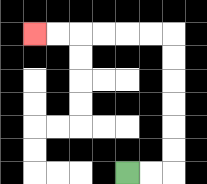{'start': '[5, 7]', 'end': '[1, 1]', 'path_directions': 'R,R,U,U,U,U,U,U,L,L,L,L,L,L', 'path_coordinates': '[[5, 7], [6, 7], [7, 7], [7, 6], [7, 5], [7, 4], [7, 3], [7, 2], [7, 1], [6, 1], [5, 1], [4, 1], [3, 1], [2, 1], [1, 1]]'}